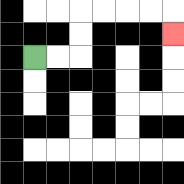{'start': '[1, 2]', 'end': '[7, 1]', 'path_directions': 'R,R,U,U,R,R,R,R,D', 'path_coordinates': '[[1, 2], [2, 2], [3, 2], [3, 1], [3, 0], [4, 0], [5, 0], [6, 0], [7, 0], [7, 1]]'}